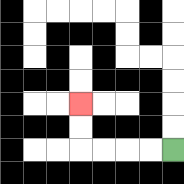{'start': '[7, 6]', 'end': '[3, 4]', 'path_directions': 'L,L,L,L,U,U', 'path_coordinates': '[[7, 6], [6, 6], [5, 6], [4, 6], [3, 6], [3, 5], [3, 4]]'}